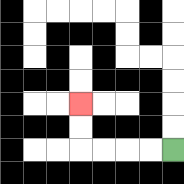{'start': '[7, 6]', 'end': '[3, 4]', 'path_directions': 'L,L,L,L,U,U', 'path_coordinates': '[[7, 6], [6, 6], [5, 6], [4, 6], [3, 6], [3, 5], [3, 4]]'}